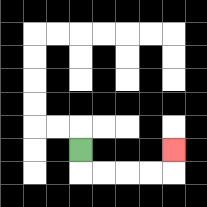{'start': '[3, 6]', 'end': '[7, 6]', 'path_directions': 'D,R,R,R,R,U', 'path_coordinates': '[[3, 6], [3, 7], [4, 7], [5, 7], [6, 7], [7, 7], [7, 6]]'}